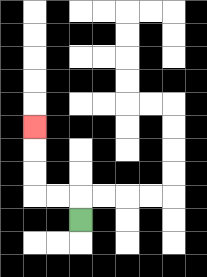{'start': '[3, 9]', 'end': '[1, 5]', 'path_directions': 'U,L,L,U,U,U', 'path_coordinates': '[[3, 9], [3, 8], [2, 8], [1, 8], [1, 7], [1, 6], [1, 5]]'}